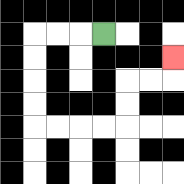{'start': '[4, 1]', 'end': '[7, 2]', 'path_directions': 'L,L,L,D,D,D,D,R,R,R,R,U,U,R,R,U', 'path_coordinates': '[[4, 1], [3, 1], [2, 1], [1, 1], [1, 2], [1, 3], [1, 4], [1, 5], [2, 5], [3, 5], [4, 5], [5, 5], [5, 4], [5, 3], [6, 3], [7, 3], [7, 2]]'}